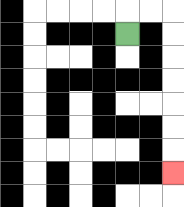{'start': '[5, 1]', 'end': '[7, 7]', 'path_directions': 'U,R,R,D,D,D,D,D,D,D', 'path_coordinates': '[[5, 1], [5, 0], [6, 0], [7, 0], [7, 1], [7, 2], [7, 3], [7, 4], [7, 5], [7, 6], [7, 7]]'}